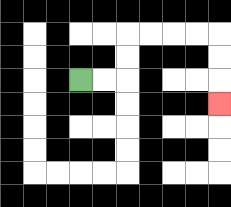{'start': '[3, 3]', 'end': '[9, 4]', 'path_directions': 'R,R,U,U,R,R,R,R,D,D,D', 'path_coordinates': '[[3, 3], [4, 3], [5, 3], [5, 2], [5, 1], [6, 1], [7, 1], [8, 1], [9, 1], [9, 2], [9, 3], [9, 4]]'}